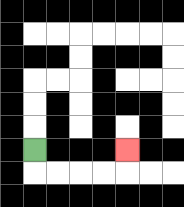{'start': '[1, 6]', 'end': '[5, 6]', 'path_directions': 'D,R,R,R,R,U', 'path_coordinates': '[[1, 6], [1, 7], [2, 7], [3, 7], [4, 7], [5, 7], [5, 6]]'}